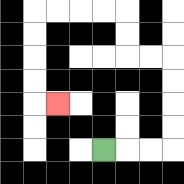{'start': '[4, 6]', 'end': '[2, 4]', 'path_directions': 'R,R,R,U,U,U,U,L,L,U,U,L,L,L,L,D,D,D,D,R', 'path_coordinates': '[[4, 6], [5, 6], [6, 6], [7, 6], [7, 5], [7, 4], [7, 3], [7, 2], [6, 2], [5, 2], [5, 1], [5, 0], [4, 0], [3, 0], [2, 0], [1, 0], [1, 1], [1, 2], [1, 3], [1, 4], [2, 4]]'}